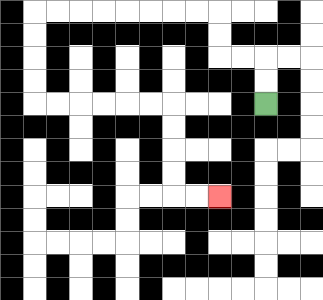{'start': '[11, 4]', 'end': '[9, 8]', 'path_directions': 'U,U,L,L,U,U,L,L,L,L,L,L,L,L,D,D,D,D,R,R,R,R,R,R,D,D,D,D,R,R', 'path_coordinates': '[[11, 4], [11, 3], [11, 2], [10, 2], [9, 2], [9, 1], [9, 0], [8, 0], [7, 0], [6, 0], [5, 0], [4, 0], [3, 0], [2, 0], [1, 0], [1, 1], [1, 2], [1, 3], [1, 4], [2, 4], [3, 4], [4, 4], [5, 4], [6, 4], [7, 4], [7, 5], [7, 6], [7, 7], [7, 8], [8, 8], [9, 8]]'}